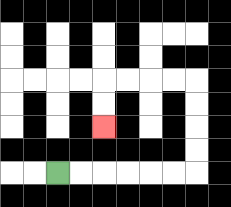{'start': '[2, 7]', 'end': '[4, 5]', 'path_directions': 'R,R,R,R,R,R,U,U,U,U,L,L,L,L,D,D', 'path_coordinates': '[[2, 7], [3, 7], [4, 7], [5, 7], [6, 7], [7, 7], [8, 7], [8, 6], [8, 5], [8, 4], [8, 3], [7, 3], [6, 3], [5, 3], [4, 3], [4, 4], [4, 5]]'}